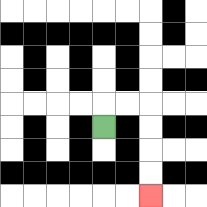{'start': '[4, 5]', 'end': '[6, 8]', 'path_directions': 'U,R,R,D,D,D,D', 'path_coordinates': '[[4, 5], [4, 4], [5, 4], [6, 4], [6, 5], [6, 6], [6, 7], [6, 8]]'}